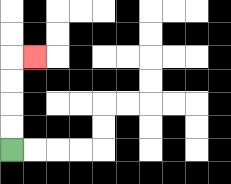{'start': '[0, 6]', 'end': '[1, 2]', 'path_directions': 'U,U,U,U,R', 'path_coordinates': '[[0, 6], [0, 5], [0, 4], [0, 3], [0, 2], [1, 2]]'}